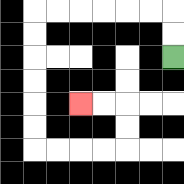{'start': '[7, 2]', 'end': '[3, 4]', 'path_directions': 'U,U,L,L,L,L,L,L,D,D,D,D,D,D,R,R,R,R,U,U,L,L', 'path_coordinates': '[[7, 2], [7, 1], [7, 0], [6, 0], [5, 0], [4, 0], [3, 0], [2, 0], [1, 0], [1, 1], [1, 2], [1, 3], [1, 4], [1, 5], [1, 6], [2, 6], [3, 6], [4, 6], [5, 6], [5, 5], [5, 4], [4, 4], [3, 4]]'}